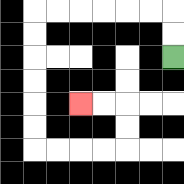{'start': '[7, 2]', 'end': '[3, 4]', 'path_directions': 'U,U,L,L,L,L,L,L,D,D,D,D,D,D,R,R,R,R,U,U,L,L', 'path_coordinates': '[[7, 2], [7, 1], [7, 0], [6, 0], [5, 0], [4, 0], [3, 0], [2, 0], [1, 0], [1, 1], [1, 2], [1, 3], [1, 4], [1, 5], [1, 6], [2, 6], [3, 6], [4, 6], [5, 6], [5, 5], [5, 4], [4, 4], [3, 4]]'}